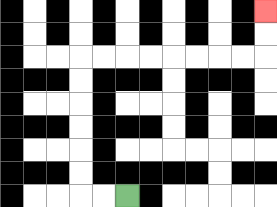{'start': '[5, 8]', 'end': '[11, 0]', 'path_directions': 'L,L,U,U,U,U,U,U,R,R,R,R,R,R,R,R,U,U', 'path_coordinates': '[[5, 8], [4, 8], [3, 8], [3, 7], [3, 6], [3, 5], [3, 4], [3, 3], [3, 2], [4, 2], [5, 2], [6, 2], [7, 2], [8, 2], [9, 2], [10, 2], [11, 2], [11, 1], [11, 0]]'}